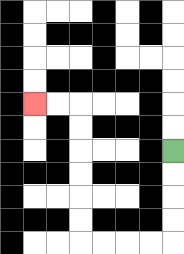{'start': '[7, 6]', 'end': '[1, 4]', 'path_directions': 'D,D,D,D,L,L,L,L,U,U,U,U,U,U,L,L', 'path_coordinates': '[[7, 6], [7, 7], [7, 8], [7, 9], [7, 10], [6, 10], [5, 10], [4, 10], [3, 10], [3, 9], [3, 8], [3, 7], [3, 6], [3, 5], [3, 4], [2, 4], [1, 4]]'}